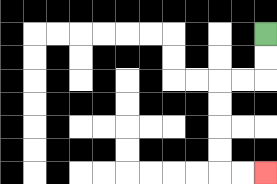{'start': '[11, 1]', 'end': '[11, 7]', 'path_directions': 'D,D,L,L,D,D,D,D,R,R', 'path_coordinates': '[[11, 1], [11, 2], [11, 3], [10, 3], [9, 3], [9, 4], [9, 5], [9, 6], [9, 7], [10, 7], [11, 7]]'}